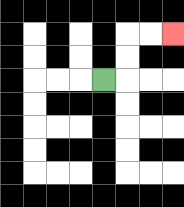{'start': '[4, 3]', 'end': '[7, 1]', 'path_directions': 'R,U,U,R,R', 'path_coordinates': '[[4, 3], [5, 3], [5, 2], [5, 1], [6, 1], [7, 1]]'}